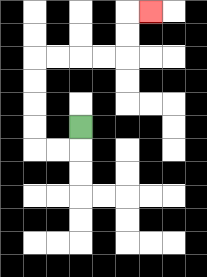{'start': '[3, 5]', 'end': '[6, 0]', 'path_directions': 'D,L,L,U,U,U,U,R,R,R,R,U,U,R', 'path_coordinates': '[[3, 5], [3, 6], [2, 6], [1, 6], [1, 5], [1, 4], [1, 3], [1, 2], [2, 2], [3, 2], [4, 2], [5, 2], [5, 1], [5, 0], [6, 0]]'}